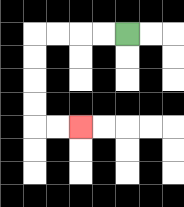{'start': '[5, 1]', 'end': '[3, 5]', 'path_directions': 'L,L,L,L,D,D,D,D,R,R', 'path_coordinates': '[[5, 1], [4, 1], [3, 1], [2, 1], [1, 1], [1, 2], [1, 3], [1, 4], [1, 5], [2, 5], [3, 5]]'}